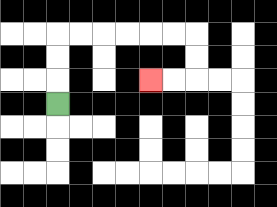{'start': '[2, 4]', 'end': '[6, 3]', 'path_directions': 'U,U,U,R,R,R,R,R,R,D,D,L,L', 'path_coordinates': '[[2, 4], [2, 3], [2, 2], [2, 1], [3, 1], [4, 1], [5, 1], [6, 1], [7, 1], [8, 1], [8, 2], [8, 3], [7, 3], [6, 3]]'}